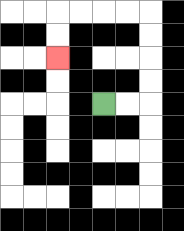{'start': '[4, 4]', 'end': '[2, 2]', 'path_directions': 'R,R,U,U,U,U,L,L,L,L,D,D', 'path_coordinates': '[[4, 4], [5, 4], [6, 4], [6, 3], [6, 2], [6, 1], [6, 0], [5, 0], [4, 0], [3, 0], [2, 0], [2, 1], [2, 2]]'}